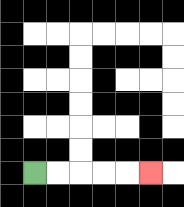{'start': '[1, 7]', 'end': '[6, 7]', 'path_directions': 'R,R,R,R,R', 'path_coordinates': '[[1, 7], [2, 7], [3, 7], [4, 7], [5, 7], [6, 7]]'}